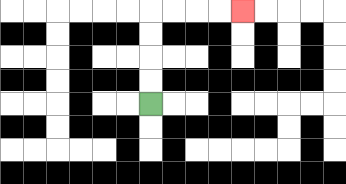{'start': '[6, 4]', 'end': '[10, 0]', 'path_directions': 'U,U,U,U,R,R,R,R', 'path_coordinates': '[[6, 4], [6, 3], [6, 2], [6, 1], [6, 0], [7, 0], [8, 0], [9, 0], [10, 0]]'}